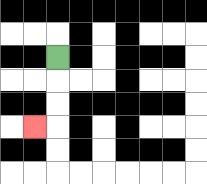{'start': '[2, 2]', 'end': '[1, 5]', 'path_directions': 'D,D,D,L', 'path_coordinates': '[[2, 2], [2, 3], [2, 4], [2, 5], [1, 5]]'}